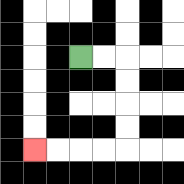{'start': '[3, 2]', 'end': '[1, 6]', 'path_directions': 'R,R,D,D,D,D,L,L,L,L', 'path_coordinates': '[[3, 2], [4, 2], [5, 2], [5, 3], [5, 4], [5, 5], [5, 6], [4, 6], [3, 6], [2, 6], [1, 6]]'}